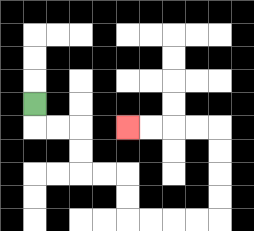{'start': '[1, 4]', 'end': '[5, 5]', 'path_directions': 'D,R,R,D,D,R,R,D,D,R,R,R,R,U,U,U,U,L,L,L,L', 'path_coordinates': '[[1, 4], [1, 5], [2, 5], [3, 5], [3, 6], [3, 7], [4, 7], [5, 7], [5, 8], [5, 9], [6, 9], [7, 9], [8, 9], [9, 9], [9, 8], [9, 7], [9, 6], [9, 5], [8, 5], [7, 5], [6, 5], [5, 5]]'}